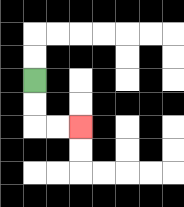{'start': '[1, 3]', 'end': '[3, 5]', 'path_directions': 'D,D,R,R', 'path_coordinates': '[[1, 3], [1, 4], [1, 5], [2, 5], [3, 5]]'}